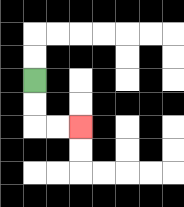{'start': '[1, 3]', 'end': '[3, 5]', 'path_directions': 'D,D,R,R', 'path_coordinates': '[[1, 3], [1, 4], [1, 5], [2, 5], [3, 5]]'}